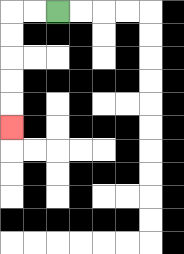{'start': '[2, 0]', 'end': '[0, 5]', 'path_directions': 'L,L,D,D,D,D,D', 'path_coordinates': '[[2, 0], [1, 0], [0, 0], [0, 1], [0, 2], [0, 3], [0, 4], [0, 5]]'}